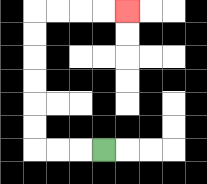{'start': '[4, 6]', 'end': '[5, 0]', 'path_directions': 'L,L,L,U,U,U,U,U,U,R,R,R,R', 'path_coordinates': '[[4, 6], [3, 6], [2, 6], [1, 6], [1, 5], [1, 4], [1, 3], [1, 2], [1, 1], [1, 0], [2, 0], [3, 0], [4, 0], [5, 0]]'}